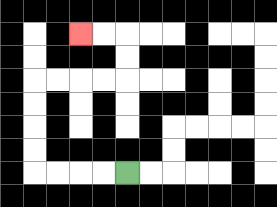{'start': '[5, 7]', 'end': '[3, 1]', 'path_directions': 'L,L,L,L,U,U,U,U,R,R,R,R,U,U,L,L', 'path_coordinates': '[[5, 7], [4, 7], [3, 7], [2, 7], [1, 7], [1, 6], [1, 5], [1, 4], [1, 3], [2, 3], [3, 3], [4, 3], [5, 3], [5, 2], [5, 1], [4, 1], [3, 1]]'}